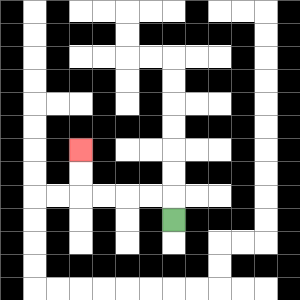{'start': '[7, 9]', 'end': '[3, 6]', 'path_directions': 'U,L,L,L,L,U,U', 'path_coordinates': '[[7, 9], [7, 8], [6, 8], [5, 8], [4, 8], [3, 8], [3, 7], [3, 6]]'}